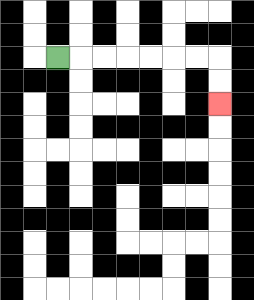{'start': '[2, 2]', 'end': '[9, 4]', 'path_directions': 'R,R,R,R,R,R,R,D,D', 'path_coordinates': '[[2, 2], [3, 2], [4, 2], [5, 2], [6, 2], [7, 2], [8, 2], [9, 2], [9, 3], [9, 4]]'}